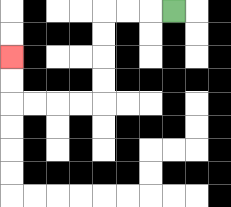{'start': '[7, 0]', 'end': '[0, 2]', 'path_directions': 'L,L,L,D,D,D,D,L,L,L,L,U,U', 'path_coordinates': '[[7, 0], [6, 0], [5, 0], [4, 0], [4, 1], [4, 2], [4, 3], [4, 4], [3, 4], [2, 4], [1, 4], [0, 4], [0, 3], [0, 2]]'}